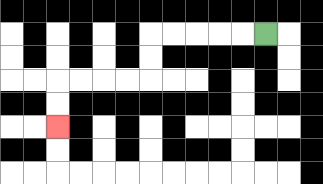{'start': '[11, 1]', 'end': '[2, 5]', 'path_directions': 'L,L,L,L,L,D,D,L,L,L,L,D,D', 'path_coordinates': '[[11, 1], [10, 1], [9, 1], [8, 1], [7, 1], [6, 1], [6, 2], [6, 3], [5, 3], [4, 3], [3, 3], [2, 3], [2, 4], [2, 5]]'}